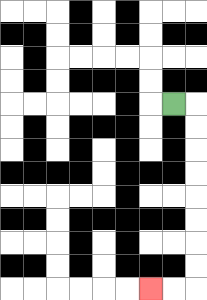{'start': '[7, 4]', 'end': '[6, 12]', 'path_directions': 'R,D,D,D,D,D,D,D,D,L,L', 'path_coordinates': '[[7, 4], [8, 4], [8, 5], [8, 6], [8, 7], [8, 8], [8, 9], [8, 10], [8, 11], [8, 12], [7, 12], [6, 12]]'}